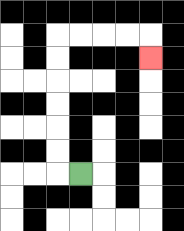{'start': '[3, 7]', 'end': '[6, 2]', 'path_directions': 'L,U,U,U,U,U,U,R,R,R,R,D', 'path_coordinates': '[[3, 7], [2, 7], [2, 6], [2, 5], [2, 4], [2, 3], [2, 2], [2, 1], [3, 1], [4, 1], [5, 1], [6, 1], [6, 2]]'}